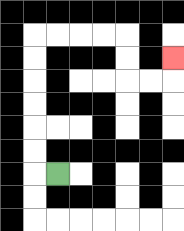{'start': '[2, 7]', 'end': '[7, 2]', 'path_directions': 'L,U,U,U,U,U,U,R,R,R,R,D,D,R,R,U', 'path_coordinates': '[[2, 7], [1, 7], [1, 6], [1, 5], [1, 4], [1, 3], [1, 2], [1, 1], [2, 1], [3, 1], [4, 1], [5, 1], [5, 2], [5, 3], [6, 3], [7, 3], [7, 2]]'}